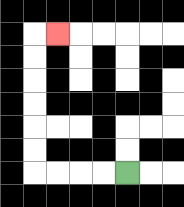{'start': '[5, 7]', 'end': '[2, 1]', 'path_directions': 'L,L,L,L,U,U,U,U,U,U,R', 'path_coordinates': '[[5, 7], [4, 7], [3, 7], [2, 7], [1, 7], [1, 6], [1, 5], [1, 4], [1, 3], [1, 2], [1, 1], [2, 1]]'}